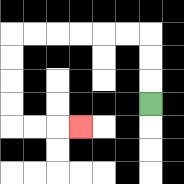{'start': '[6, 4]', 'end': '[3, 5]', 'path_directions': 'U,U,U,L,L,L,L,L,L,D,D,D,D,R,R,R', 'path_coordinates': '[[6, 4], [6, 3], [6, 2], [6, 1], [5, 1], [4, 1], [3, 1], [2, 1], [1, 1], [0, 1], [0, 2], [0, 3], [0, 4], [0, 5], [1, 5], [2, 5], [3, 5]]'}